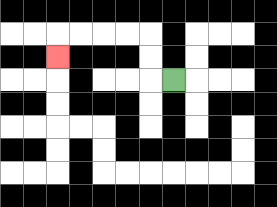{'start': '[7, 3]', 'end': '[2, 2]', 'path_directions': 'L,U,U,L,L,L,L,D', 'path_coordinates': '[[7, 3], [6, 3], [6, 2], [6, 1], [5, 1], [4, 1], [3, 1], [2, 1], [2, 2]]'}